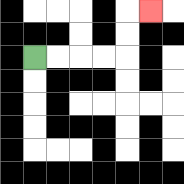{'start': '[1, 2]', 'end': '[6, 0]', 'path_directions': 'R,R,R,R,U,U,R', 'path_coordinates': '[[1, 2], [2, 2], [3, 2], [4, 2], [5, 2], [5, 1], [5, 0], [6, 0]]'}